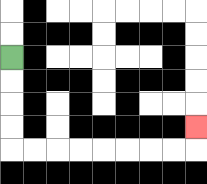{'start': '[0, 2]', 'end': '[8, 5]', 'path_directions': 'D,D,D,D,R,R,R,R,R,R,R,R,U', 'path_coordinates': '[[0, 2], [0, 3], [0, 4], [0, 5], [0, 6], [1, 6], [2, 6], [3, 6], [4, 6], [5, 6], [6, 6], [7, 6], [8, 6], [8, 5]]'}